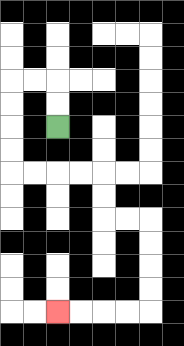{'start': '[2, 5]', 'end': '[2, 13]', 'path_directions': 'U,U,L,L,D,D,D,D,R,R,R,R,D,D,R,R,D,D,D,D,L,L,L,L', 'path_coordinates': '[[2, 5], [2, 4], [2, 3], [1, 3], [0, 3], [0, 4], [0, 5], [0, 6], [0, 7], [1, 7], [2, 7], [3, 7], [4, 7], [4, 8], [4, 9], [5, 9], [6, 9], [6, 10], [6, 11], [6, 12], [6, 13], [5, 13], [4, 13], [3, 13], [2, 13]]'}